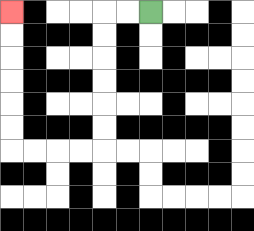{'start': '[6, 0]', 'end': '[0, 0]', 'path_directions': 'L,L,D,D,D,D,D,D,L,L,L,L,U,U,U,U,U,U', 'path_coordinates': '[[6, 0], [5, 0], [4, 0], [4, 1], [4, 2], [4, 3], [4, 4], [4, 5], [4, 6], [3, 6], [2, 6], [1, 6], [0, 6], [0, 5], [0, 4], [0, 3], [0, 2], [0, 1], [0, 0]]'}